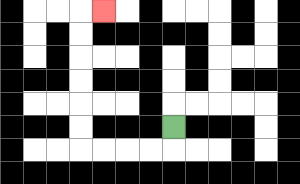{'start': '[7, 5]', 'end': '[4, 0]', 'path_directions': 'D,L,L,L,L,U,U,U,U,U,U,R', 'path_coordinates': '[[7, 5], [7, 6], [6, 6], [5, 6], [4, 6], [3, 6], [3, 5], [3, 4], [3, 3], [3, 2], [3, 1], [3, 0], [4, 0]]'}